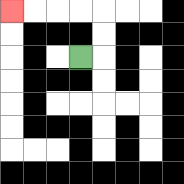{'start': '[3, 2]', 'end': '[0, 0]', 'path_directions': 'R,U,U,L,L,L,L', 'path_coordinates': '[[3, 2], [4, 2], [4, 1], [4, 0], [3, 0], [2, 0], [1, 0], [0, 0]]'}